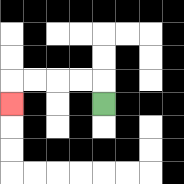{'start': '[4, 4]', 'end': '[0, 4]', 'path_directions': 'U,L,L,L,L,D', 'path_coordinates': '[[4, 4], [4, 3], [3, 3], [2, 3], [1, 3], [0, 3], [0, 4]]'}